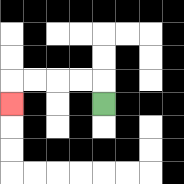{'start': '[4, 4]', 'end': '[0, 4]', 'path_directions': 'U,L,L,L,L,D', 'path_coordinates': '[[4, 4], [4, 3], [3, 3], [2, 3], [1, 3], [0, 3], [0, 4]]'}